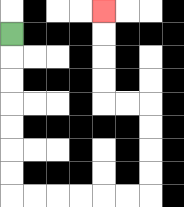{'start': '[0, 1]', 'end': '[4, 0]', 'path_directions': 'D,D,D,D,D,D,D,R,R,R,R,R,R,U,U,U,U,L,L,U,U,U,U', 'path_coordinates': '[[0, 1], [0, 2], [0, 3], [0, 4], [0, 5], [0, 6], [0, 7], [0, 8], [1, 8], [2, 8], [3, 8], [4, 8], [5, 8], [6, 8], [6, 7], [6, 6], [6, 5], [6, 4], [5, 4], [4, 4], [4, 3], [4, 2], [4, 1], [4, 0]]'}